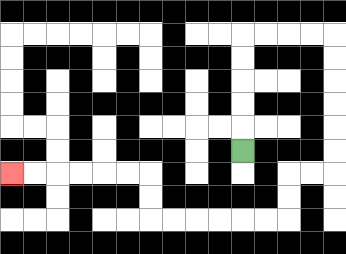{'start': '[10, 6]', 'end': '[0, 7]', 'path_directions': 'U,U,U,U,U,R,R,R,R,D,D,D,D,D,D,L,L,D,D,L,L,L,L,L,L,U,U,L,L,L,L,L,L', 'path_coordinates': '[[10, 6], [10, 5], [10, 4], [10, 3], [10, 2], [10, 1], [11, 1], [12, 1], [13, 1], [14, 1], [14, 2], [14, 3], [14, 4], [14, 5], [14, 6], [14, 7], [13, 7], [12, 7], [12, 8], [12, 9], [11, 9], [10, 9], [9, 9], [8, 9], [7, 9], [6, 9], [6, 8], [6, 7], [5, 7], [4, 7], [3, 7], [2, 7], [1, 7], [0, 7]]'}